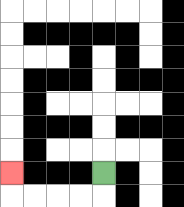{'start': '[4, 7]', 'end': '[0, 7]', 'path_directions': 'D,L,L,L,L,U', 'path_coordinates': '[[4, 7], [4, 8], [3, 8], [2, 8], [1, 8], [0, 8], [0, 7]]'}